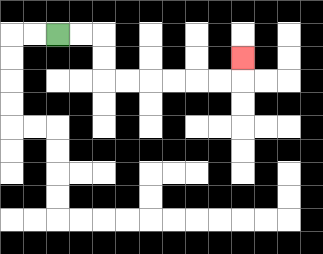{'start': '[2, 1]', 'end': '[10, 2]', 'path_directions': 'R,R,D,D,R,R,R,R,R,R,U', 'path_coordinates': '[[2, 1], [3, 1], [4, 1], [4, 2], [4, 3], [5, 3], [6, 3], [7, 3], [8, 3], [9, 3], [10, 3], [10, 2]]'}